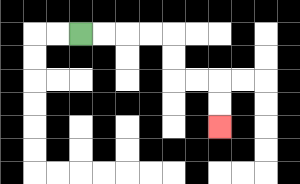{'start': '[3, 1]', 'end': '[9, 5]', 'path_directions': 'R,R,R,R,D,D,R,R,D,D', 'path_coordinates': '[[3, 1], [4, 1], [5, 1], [6, 1], [7, 1], [7, 2], [7, 3], [8, 3], [9, 3], [9, 4], [9, 5]]'}